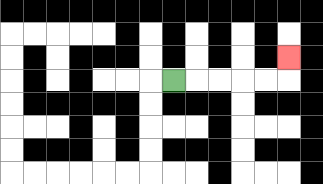{'start': '[7, 3]', 'end': '[12, 2]', 'path_directions': 'R,R,R,R,R,U', 'path_coordinates': '[[7, 3], [8, 3], [9, 3], [10, 3], [11, 3], [12, 3], [12, 2]]'}